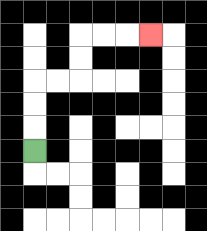{'start': '[1, 6]', 'end': '[6, 1]', 'path_directions': 'U,U,U,R,R,U,U,R,R,R', 'path_coordinates': '[[1, 6], [1, 5], [1, 4], [1, 3], [2, 3], [3, 3], [3, 2], [3, 1], [4, 1], [5, 1], [6, 1]]'}